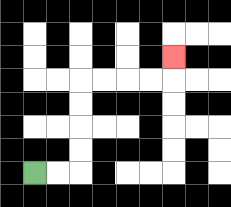{'start': '[1, 7]', 'end': '[7, 2]', 'path_directions': 'R,R,U,U,U,U,R,R,R,R,U', 'path_coordinates': '[[1, 7], [2, 7], [3, 7], [3, 6], [3, 5], [3, 4], [3, 3], [4, 3], [5, 3], [6, 3], [7, 3], [7, 2]]'}